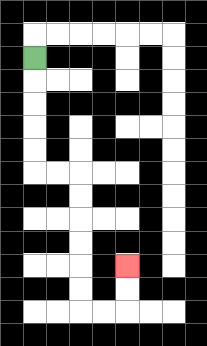{'start': '[1, 2]', 'end': '[5, 11]', 'path_directions': 'D,D,D,D,D,R,R,D,D,D,D,D,D,R,R,U,U', 'path_coordinates': '[[1, 2], [1, 3], [1, 4], [1, 5], [1, 6], [1, 7], [2, 7], [3, 7], [3, 8], [3, 9], [3, 10], [3, 11], [3, 12], [3, 13], [4, 13], [5, 13], [5, 12], [5, 11]]'}